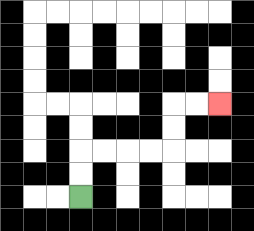{'start': '[3, 8]', 'end': '[9, 4]', 'path_directions': 'U,U,R,R,R,R,U,U,R,R', 'path_coordinates': '[[3, 8], [3, 7], [3, 6], [4, 6], [5, 6], [6, 6], [7, 6], [7, 5], [7, 4], [8, 4], [9, 4]]'}